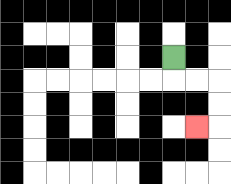{'start': '[7, 2]', 'end': '[8, 5]', 'path_directions': 'D,R,R,D,D,L', 'path_coordinates': '[[7, 2], [7, 3], [8, 3], [9, 3], [9, 4], [9, 5], [8, 5]]'}